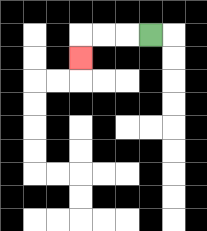{'start': '[6, 1]', 'end': '[3, 2]', 'path_directions': 'L,L,L,D', 'path_coordinates': '[[6, 1], [5, 1], [4, 1], [3, 1], [3, 2]]'}